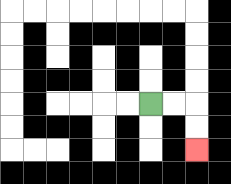{'start': '[6, 4]', 'end': '[8, 6]', 'path_directions': 'R,R,D,D', 'path_coordinates': '[[6, 4], [7, 4], [8, 4], [8, 5], [8, 6]]'}